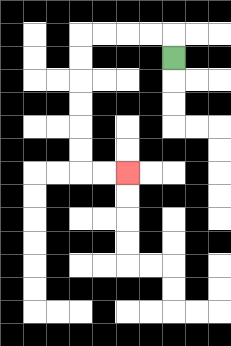{'start': '[7, 2]', 'end': '[5, 7]', 'path_directions': 'U,L,L,L,L,D,D,D,D,D,D,R,R', 'path_coordinates': '[[7, 2], [7, 1], [6, 1], [5, 1], [4, 1], [3, 1], [3, 2], [3, 3], [3, 4], [3, 5], [3, 6], [3, 7], [4, 7], [5, 7]]'}